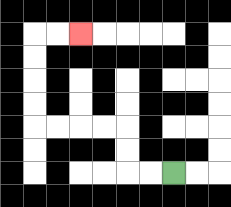{'start': '[7, 7]', 'end': '[3, 1]', 'path_directions': 'L,L,U,U,L,L,L,L,U,U,U,U,R,R', 'path_coordinates': '[[7, 7], [6, 7], [5, 7], [5, 6], [5, 5], [4, 5], [3, 5], [2, 5], [1, 5], [1, 4], [1, 3], [1, 2], [1, 1], [2, 1], [3, 1]]'}